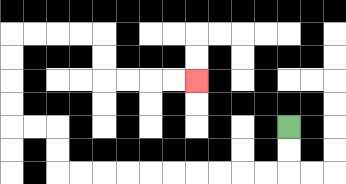{'start': '[12, 5]', 'end': '[8, 3]', 'path_directions': 'D,D,L,L,L,L,L,L,L,L,L,L,U,U,L,L,U,U,U,U,R,R,R,R,D,D,R,R,R,R', 'path_coordinates': '[[12, 5], [12, 6], [12, 7], [11, 7], [10, 7], [9, 7], [8, 7], [7, 7], [6, 7], [5, 7], [4, 7], [3, 7], [2, 7], [2, 6], [2, 5], [1, 5], [0, 5], [0, 4], [0, 3], [0, 2], [0, 1], [1, 1], [2, 1], [3, 1], [4, 1], [4, 2], [4, 3], [5, 3], [6, 3], [7, 3], [8, 3]]'}